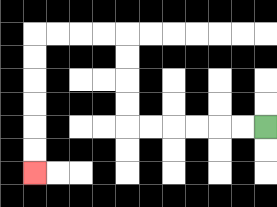{'start': '[11, 5]', 'end': '[1, 7]', 'path_directions': 'L,L,L,L,L,L,U,U,U,U,L,L,L,L,D,D,D,D,D,D', 'path_coordinates': '[[11, 5], [10, 5], [9, 5], [8, 5], [7, 5], [6, 5], [5, 5], [5, 4], [5, 3], [5, 2], [5, 1], [4, 1], [3, 1], [2, 1], [1, 1], [1, 2], [1, 3], [1, 4], [1, 5], [1, 6], [1, 7]]'}